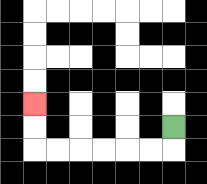{'start': '[7, 5]', 'end': '[1, 4]', 'path_directions': 'D,L,L,L,L,L,L,U,U', 'path_coordinates': '[[7, 5], [7, 6], [6, 6], [5, 6], [4, 6], [3, 6], [2, 6], [1, 6], [1, 5], [1, 4]]'}